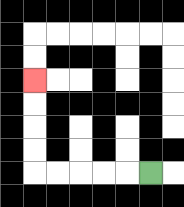{'start': '[6, 7]', 'end': '[1, 3]', 'path_directions': 'L,L,L,L,L,U,U,U,U', 'path_coordinates': '[[6, 7], [5, 7], [4, 7], [3, 7], [2, 7], [1, 7], [1, 6], [1, 5], [1, 4], [1, 3]]'}